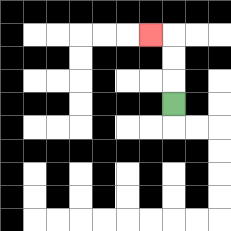{'start': '[7, 4]', 'end': '[6, 1]', 'path_directions': 'U,U,U,L', 'path_coordinates': '[[7, 4], [7, 3], [7, 2], [7, 1], [6, 1]]'}